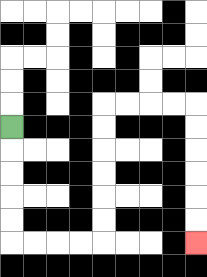{'start': '[0, 5]', 'end': '[8, 10]', 'path_directions': 'D,D,D,D,D,R,R,R,R,U,U,U,U,U,U,R,R,R,R,D,D,D,D,D,D', 'path_coordinates': '[[0, 5], [0, 6], [0, 7], [0, 8], [0, 9], [0, 10], [1, 10], [2, 10], [3, 10], [4, 10], [4, 9], [4, 8], [4, 7], [4, 6], [4, 5], [4, 4], [5, 4], [6, 4], [7, 4], [8, 4], [8, 5], [8, 6], [8, 7], [8, 8], [8, 9], [8, 10]]'}